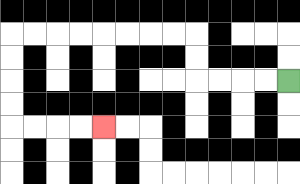{'start': '[12, 3]', 'end': '[4, 5]', 'path_directions': 'L,L,L,L,U,U,L,L,L,L,L,L,L,L,D,D,D,D,R,R,R,R', 'path_coordinates': '[[12, 3], [11, 3], [10, 3], [9, 3], [8, 3], [8, 2], [8, 1], [7, 1], [6, 1], [5, 1], [4, 1], [3, 1], [2, 1], [1, 1], [0, 1], [0, 2], [0, 3], [0, 4], [0, 5], [1, 5], [2, 5], [3, 5], [4, 5]]'}